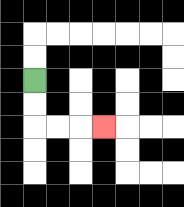{'start': '[1, 3]', 'end': '[4, 5]', 'path_directions': 'D,D,R,R,R', 'path_coordinates': '[[1, 3], [1, 4], [1, 5], [2, 5], [3, 5], [4, 5]]'}